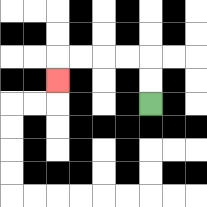{'start': '[6, 4]', 'end': '[2, 3]', 'path_directions': 'U,U,L,L,L,L,D', 'path_coordinates': '[[6, 4], [6, 3], [6, 2], [5, 2], [4, 2], [3, 2], [2, 2], [2, 3]]'}